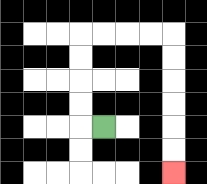{'start': '[4, 5]', 'end': '[7, 7]', 'path_directions': 'L,U,U,U,U,R,R,R,R,D,D,D,D,D,D', 'path_coordinates': '[[4, 5], [3, 5], [3, 4], [3, 3], [3, 2], [3, 1], [4, 1], [5, 1], [6, 1], [7, 1], [7, 2], [7, 3], [7, 4], [7, 5], [7, 6], [7, 7]]'}